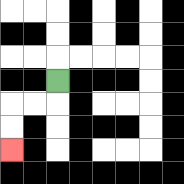{'start': '[2, 3]', 'end': '[0, 6]', 'path_directions': 'D,L,L,D,D', 'path_coordinates': '[[2, 3], [2, 4], [1, 4], [0, 4], [0, 5], [0, 6]]'}